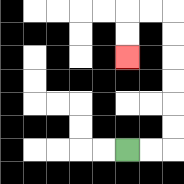{'start': '[5, 6]', 'end': '[5, 2]', 'path_directions': 'R,R,U,U,U,U,U,U,L,L,D,D', 'path_coordinates': '[[5, 6], [6, 6], [7, 6], [7, 5], [7, 4], [7, 3], [7, 2], [7, 1], [7, 0], [6, 0], [5, 0], [5, 1], [5, 2]]'}